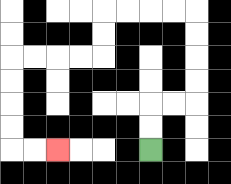{'start': '[6, 6]', 'end': '[2, 6]', 'path_directions': 'U,U,R,R,U,U,U,U,L,L,L,L,D,D,L,L,L,L,D,D,D,D,R,R', 'path_coordinates': '[[6, 6], [6, 5], [6, 4], [7, 4], [8, 4], [8, 3], [8, 2], [8, 1], [8, 0], [7, 0], [6, 0], [5, 0], [4, 0], [4, 1], [4, 2], [3, 2], [2, 2], [1, 2], [0, 2], [0, 3], [0, 4], [0, 5], [0, 6], [1, 6], [2, 6]]'}